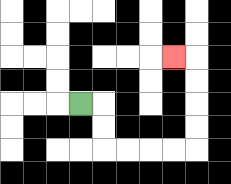{'start': '[3, 4]', 'end': '[7, 2]', 'path_directions': 'R,D,D,R,R,R,R,U,U,U,U,L', 'path_coordinates': '[[3, 4], [4, 4], [4, 5], [4, 6], [5, 6], [6, 6], [7, 6], [8, 6], [8, 5], [8, 4], [8, 3], [8, 2], [7, 2]]'}